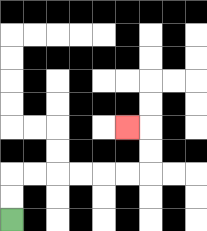{'start': '[0, 9]', 'end': '[5, 5]', 'path_directions': 'U,U,R,R,R,R,R,R,U,U,L', 'path_coordinates': '[[0, 9], [0, 8], [0, 7], [1, 7], [2, 7], [3, 7], [4, 7], [5, 7], [6, 7], [6, 6], [6, 5], [5, 5]]'}